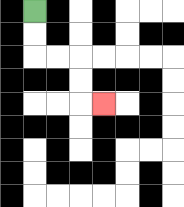{'start': '[1, 0]', 'end': '[4, 4]', 'path_directions': 'D,D,R,R,D,D,R', 'path_coordinates': '[[1, 0], [1, 1], [1, 2], [2, 2], [3, 2], [3, 3], [3, 4], [4, 4]]'}